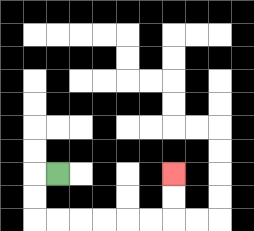{'start': '[2, 7]', 'end': '[7, 7]', 'path_directions': 'L,D,D,R,R,R,R,R,R,U,U', 'path_coordinates': '[[2, 7], [1, 7], [1, 8], [1, 9], [2, 9], [3, 9], [4, 9], [5, 9], [6, 9], [7, 9], [7, 8], [7, 7]]'}